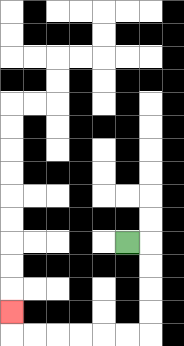{'start': '[5, 10]', 'end': '[0, 13]', 'path_directions': 'R,D,D,D,D,L,L,L,L,L,L,U', 'path_coordinates': '[[5, 10], [6, 10], [6, 11], [6, 12], [6, 13], [6, 14], [5, 14], [4, 14], [3, 14], [2, 14], [1, 14], [0, 14], [0, 13]]'}